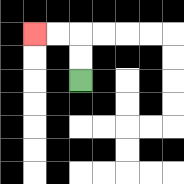{'start': '[3, 3]', 'end': '[1, 1]', 'path_directions': 'U,U,L,L', 'path_coordinates': '[[3, 3], [3, 2], [3, 1], [2, 1], [1, 1]]'}